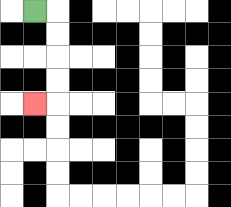{'start': '[1, 0]', 'end': '[1, 4]', 'path_directions': 'R,D,D,D,D,L', 'path_coordinates': '[[1, 0], [2, 0], [2, 1], [2, 2], [2, 3], [2, 4], [1, 4]]'}